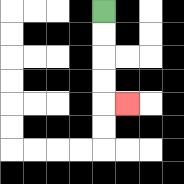{'start': '[4, 0]', 'end': '[5, 4]', 'path_directions': 'D,D,D,D,R', 'path_coordinates': '[[4, 0], [4, 1], [4, 2], [4, 3], [4, 4], [5, 4]]'}